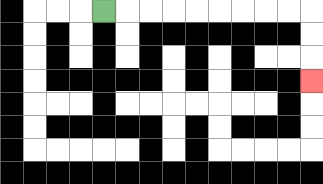{'start': '[4, 0]', 'end': '[13, 3]', 'path_directions': 'R,R,R,R,R,R,R,R,R,D,D,D', 'path_coordinates': '[[4, 0], [5, 0], [6, 0], [7, 0], [8, 0], [9, 0], [10, 0], [11, 0], [12, 0], [13, 0], [13, 1], [13, 2], [13, 3]]'}